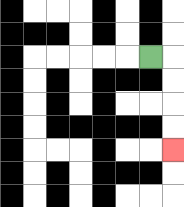{'start': '[6, 2]', 'end': '[7, 6]', 'path_directions': 'R,D,D,D,D', 'path_coordinates': '[[6, 2], [7, 2], [7, 3], [7, 4], [7, 5], [7, 6]]'}